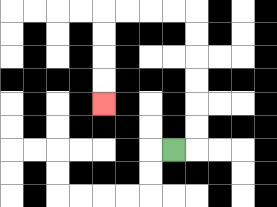{'start': '[7, 6]', 'end': '[4, 4]', 'path_directions': 'R,U,U,U,U,U,U,L,L,L,L,D,D,D,D', 'path_coordinates': '[[7, 6], [8, 6], [8, 5], [8, 4], [8, 3], [8, 2], [8, 1], [8, 0], [7, 0], [6, 0], [5, 0], [4, 0], [4, 1], [4, 2], [4, 3], [4, 4]]'}